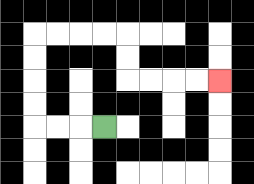{'start': '[4, 5]', 'end': '[9, 3]', 'path_directions': 'L,L,L,U,U,U,U,R,R,R,R,D,D,R,R,R,R', 'path_coordinates': '[[4, 5], [3, 5], [2, 5], [1, 5], [1, 4], [1, 3], [1, 2], [1, 1], [2, 1], [3, 1], [4, 1], [5, 1], [5, 2], [5, 3], [6, 3], [7, 3], [8, 3], [9, 3]]'}